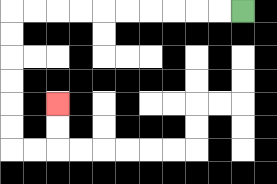{'start': '[10, 0]', 'end': '[2, 4]', 'path_directions': 'L,L,L,L,L,L,L,L,L,L,D,D,D,D,D,D,R,R,U,U', 'path_coordinates': '[[10, 0], [9, 0], [8, 0], [7, 0], [6, 0], [5, 0], [4, 0], [3, 0], [2, 0], [1, 0], [0, 0], [0, 1], [0, 2], [0, 3], [0, 4], [0, 5], [0, 6], [1, 6], [2, 6], [2, 5], [2, 4]]'}